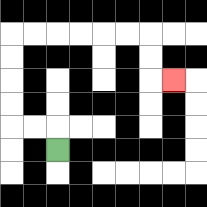{'start': '[2, 6]', 'end': '[7, 3]', 'path_directions': 'U,L,L,U,U,U,U,R,R,R,R,R,R,D,D,R', 'path_coordinates': '[[2, 6], [2, 5], [1, 5], [0, 5], [0, 4], [0, 3], [0, 2], [0, 1], [1, 1], [2, 1], [3, 1], [4, 1], [5, 1], [6, 1], [6, 2], [6, 3], [7, 3]]'}